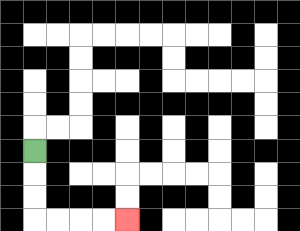{'start': '[1, 6]', 'end': '[5, 9]', 'path_directions': 'D,D,D,R,R,R,R', 'path_coordinates': '[[1, 6], [1, 7], [1, 8], [1, 9], [2, 9], [3, 9], [4, 9], [5, 9]]'}